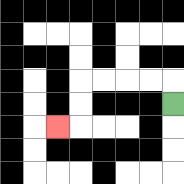{'start': '[7, 4]', 'end': '[2, 5]', 'path_directions': 'U,L,L,L,L,D,D,L', 'path_coordinates': '[[7, 4], [7, 3], [6, 3], [5, 3], [4, 3], [3, 3], [3, 4], [3, 5], [2, 5]]'}